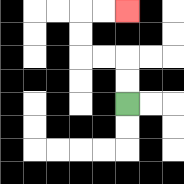{'start': '[5, 4]', 'end': '[5, 0]', 'path_directions': 'U,U,L,L,U,U,R,R', 'path_coordinates': '[[5, 4], [5, 3], [5, 2], [4, 2], [3, 2], [3, 1], [3, 0], [4, 0], [5, 0]]'}